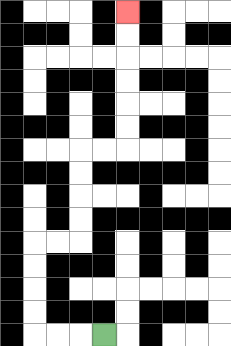{'start': '[4, 14]', 'end': '[5, 0]', 'path_directions': 'L,L,L,U,U,U,U,R,R,U,U,U,U,R,R,U,U,U,U,U,U', 'path_coordinates': '[[4, 14], [3, 14], [2, 14], [1, 14], [1, 13], [1, 12], [1, 11], [1, 10], [2, 10], [3, 10], [3, 9], [3, 8], [3, 7], [3, 6], [4, 6], [5, 6], [5, 5], [5, 4], [5, 3], [5, 2], [5, 1], [5, 0]]'}